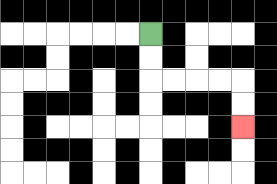{'start': '[6, 1]', 'end': '[10, 5]', 'path_directions': 'D,D,R,R,R,R,D,D', 'path_coordinates': '[[6, 1], [6, 2], [6, 3], [7, 3], [8, 3], [9, 3], [10, 3], [10, 4], [10, 5]]'}